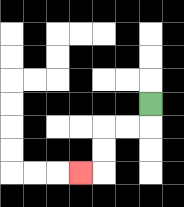{'start': '[6, 4]', 'end': '[3, 7]', 'path_directions': 'D,L,L,D,D,L', 'path_coordinates': '[[6, 4], [6, 5], [5, 5], [4, 5], [4, 6], [4, 7], [3, 7]]'}